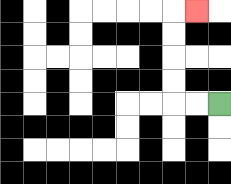{'start': '[9, 4]', 'end': '[8, 0]', 'path_directions': 'L,L,U,U,U,U,R', 'path_coordinates': '[[9, 4], [8, 4], [7, 4], [7, 3], [7, 2], [7, 1], [7, 0], [8, 0]]'}